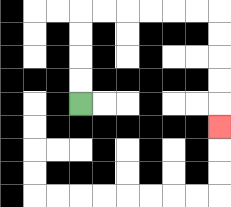{'start': '[3, 4]', 'end': '[9, 5]', 'path_directions': 'U,U,U,U,R,R,R,R,R,R,D,D,D,D,D', 'path_coordinates': '[[3, 4], [3, 3], [3, 2], [3, 1], [3, 0], [4, 0], [5, 0], [6, 0], [7, 0], [8, 0], [9, 0], [9, 1], [9, 2], [9, 3], [9, 4], [9, 5]]'}